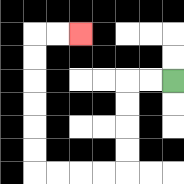{'start': '[7, 3]', 'end': '[3, 1]', 'path_directions': 'L,L,D,D,D,D,L,L,L,L,U,U,U,U,U,U,R,R', 'path_coordinates': '[[7, 3], [6, 3], [5, 3], [5, 4], [5, 5], [5, 6], [5, 7], [4, 7], [3, 7], [2, 7], [1, 7], [1, 6], [1, 5], [1, 4], [1, 3], [1, 2], [1, 1], [2, 1], [3, 1]]'}